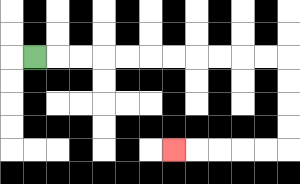{'start': '[1, 2]', 'end': '[7, 6]', 'path_directions': 'R,R,R,R,R,R,R,R,R,R,R,D,D,D,D,L,L,L,L,L', 'path_coordinates': '[[1, 2], [2, 2], [3, 2], [4, 2], [5, 2], [6, 2], [7, 2], [8, 2], [9, 2], [10, 2], [11, 2], [12, 2], [12, 3], [12, 4], [12, 5], [12, 6], [11, 6], [10, 6], [9, 6], [8, 6], [7, 6]]'}